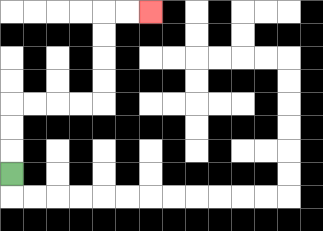{'start': '[0, 7]', 'end': '[6, 0]', 'path_directions': 'U,U,U,R,R,R,R,U,U,U,U,R,R', 'path_coordinates': '[[0, 7], [0, 6], [0, 5], [0, 4], [1, 4], [2, 4], [3, 4], [4, 4], [4, 3], [4, 2], [4, 1], [4, 0], [5, 0], [6, 0]]'}